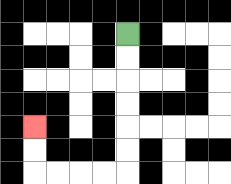{'start': '[5, 1]', 'end': '[1, 5]', 'path_directions': 'D,D,D,D,D,D,L,L,L,L,U,U', 'path_coordinates': '[[5, 1], [5, 2], [5, 3], [5, 4], [5, 5], [5, 6], [5, 7], [4, 7], [3, 7], [2, 7], [1, 7], [1, 6], [1, 5]]'}